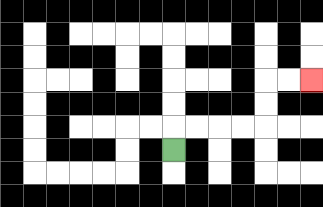{'start': '[7, 6]', 'end': '[13, 3]', 'path_directions': 'U,R,R,R,R,U,U,R,R', 'path_coordinates': '[[7, 6], [7, 5], [8, 5], [9, 5], [10, 5], [11, 5], [11, 4], [11, 3], [12, 3], [13, 3]]'}